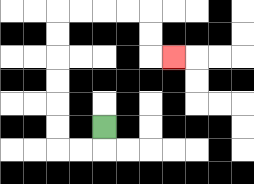{'start': '[4, 5]', 'end': '[7, 2]', 'path_directions': 'D,L,L,U,U,U,U,U,U,R,R,R,R,D,D,R', 'path_coordinates': '[[4, 5], [4, 6], [3, 6], [2, 6], [2, 5], [2, 4], [2, 3], [2, 2], [2, 1], [2, 0], [3, 0], [4, 0], [5, 0], [6, 0], [6, 1], [6, 2], [7, 2]]'}